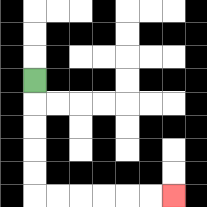{'start': '[1, 3]', 'end': '[7, 8]', 'path_directions': 'D,D,D,D,D,R,R,R,R,R,R', 'path_coordinates': '[[1, 3], [1, 4], [1, 5], [1, 6], [1, 7], [1, 8], [2, 8], [3, 8], [4, 8], [5, 8], [6, 8], [7, 8]]'}